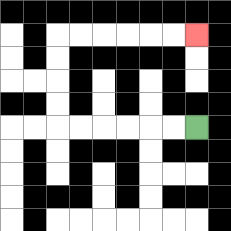{'start': '[8, 5]', 'end': '[8, 1]', 'path_directions': 'L,L,L,L,L,L,U,U,U,U,R,R,R,R,R,R', 'path_coordinates': '[[8, 5], [7, 5], [6, 5], [5, 5], [4, 5], [3, 5], [2, 5], [2, 4], [2, 3], [2, 2], [2, 1], [3, 1], [4, 1], [5, 1], [6, 1], [7, 1], [8, 1]]'}